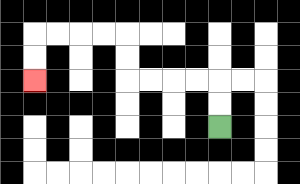{'start': '[9, 5]', 'end': '[1, 3]', 'path_directions': 'U,U,L,L,L,L,U,U,L,L,L,L,D,D', 'path_coordinates': '[[9, 5], [9, 4], [9, 3], [8, 3], [7, 3], [6, 3], [5, 3], [5, 2], [5, 1], [4, 1], [3, 1], [2, 1], [1, 1], [1, 2], [1, 3]]'}